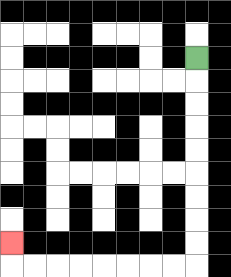{'start': '[8, 2]', 'end': '[0, 10]', 'path_directions': 'D,D,D,D,D,D,D,D,D,L,L,L,L,L,L,L,L,U', 'path_coordinates': '[[8, 2], [8, 3], [8, 4], [8, 5], [8, 6], [8, 7], [8, 8], [8, 9], [8, 10], [8, 11], [7, 11], [6, 11], [5, 11], [4, 11], [3, 11], [2, 11], [1, 11], [0, 11], [0, 10]]'}